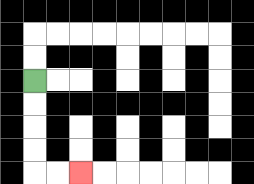{'start': '[1, 3]', 'end': '[3, 7]', 'path_directions': 'D,D,D,D,R,R', 'path_coordinates': '[[1, 3], [1, 4], [1, 5], [1, 6], [1, 7], [2, 7], [3, 7]]'}